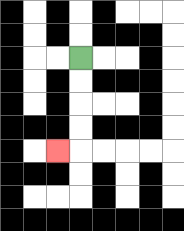{'start': '[3, 2]', 'end': '[2, 6]', 'path_directions': 'D,D,D,D,L', 'path_coordinates': '[[3, 2], [3, 3], [3, 4], [3, 5], [3, 6], [2, 6]]'}